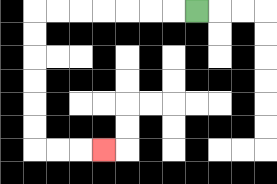{'start': '[8, 0]', 'end': '[4, 6]', 'path_directions': 'L,L,L,L,L,L,L,D,D,D,D,D,D,R,R,R', 'path_coordinates': '[[8, 0], [7, 0], [6, 0], [5, 0], [4, 0], [3, 0], [2, 0], [1, 0], [1, 1], [1, 2], [1, 3], [1, 4], [1, 5], [1, 6], [2, 6], [3, 6], [4, 6]]'}